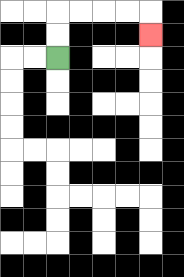{'start': '[2, 2]', 'end': '[6, 1]', 'path_directions': 'U,U,R,R,R,R,D', 'path_coordinates': '[[2, 2], [2, 1], [2, 0], [3, 0], [4, 0], [5, 0], [6, 0], [6, 1]]'}